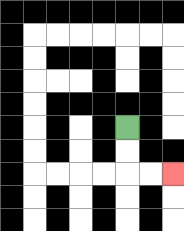{'start': '[5, 5]', 'end': '[7, 7]', 'path_directions': 'D,D,R,R', 'path_coordinates': '[[5, 5], [5, 6], [5, 7], [6, 7], [7, 7]]'}